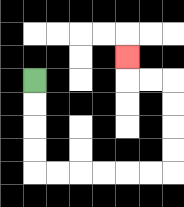{'start': '[1, 3]', 'end': '[5, 2]', 'path_directions': 'D,D,D,D,R,R,R,R,R,R,U,U,U,U,L,L,U', 'path_coordinates': '[[1, 3], [1, 4], [1, 5], [1, 6], [1, 7], [2, 7], [3, 7], [4, 7], [5, 7], [6, 7], [7, 7], [7, 6], [7, 5], [7, 4], [7, 3], [6, 3], [5, 3], [5, 2]]'}